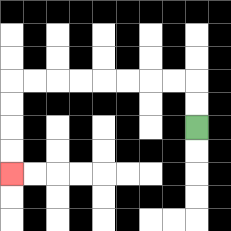{'start': '[8, 5]', 'end': '[0, 7]', 'path_directions': 'U,U,L,L,L,L,L,L,L,L,D,D,D,D', 'path_coordinates': '[[8, 5], [8, 4], [8, 3], [7, 3], [6, 3], [5, 3], [4, 3], [3, 3], [2, 3], [1, 3], [0, 3], [0, 4], [0, 5], [0, 6], [0, 7]]'}